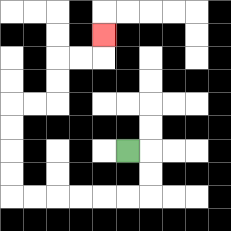{'start': '[5, 6]', 'end': '[4, 1]', 'path_directions': 'R,D,D,L,L,L,L,L,L,U,U,U,U,R,R,U,U,R,R,U', 'path_coordinates': '[[5, 6], [6, 6], [6, 7], [6, 8], [5, 8], [4, 8], [3, 8], [2, 8], [1, 8], [0, 8], [0, 7], [0, 6], [0, 5], [0, 4], [1, 4], [2, 4], [2, 3], [2, 2], [3, 2], [4, 2], [4, 1]]'}